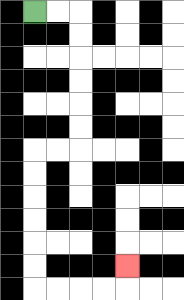{'start': '[1, 0]', 'end': '[5, 11]', 'path_directions': 'R,R,D,D,D,D,D,D,L,L,D,D,D,D,D,D,R,R,R,R,U', 'path_coordinates': '[[1, 0], [2, 0], [3, 0], [3, 1], [3, 2], [3, 3], [3, 4], [3, 5], [3, 6], [2, 6], [1, 6], [1, 7], [1, 8], [1, 9], [1, 10], [1, 11], [1, 12], [2, 12], [3, 12], [4, 12], [5, 12], [5, 11]]'}